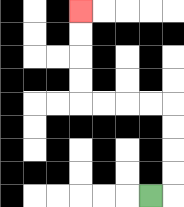{'start': '[6, 8]', 'end': '[3, 0]', 'path_directions': 'R,U,U,U,U,L,L,L,L,U,U,U,U', 'path_coordinates': '[[6, 8], [7, 8], [7, 7], [7, 6], [7, 5], [7, 4], [6, 4], [5, 4], [4, 4], [3, 4], [3, 3], [3, 2], [3, 1], [3, 0]]'}